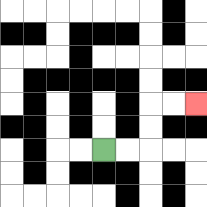{'start': '[4, 6]', 'end': '[8, 4]', 'path_directions': 'R,R,U,U,R,R', 'path_coordinates': '[[4, 6], [5, 6], [6, 6], [6, 5], [6, 4], [7, 4], [8, 4]]'}